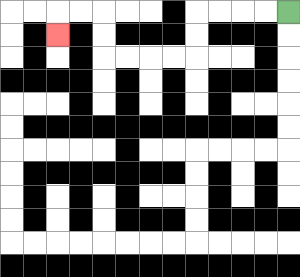{'start': '[12, 0]', 'end': '[2, 1]', 'path_directions': 'L,L,L,L,D,D,L,L,L,L,U,U,L,L,D', 'path_coordinates': '[[12, 0], [11, 0], [10, 0], [9, 0], [8, 0], [8, 1], [8, 2], [7, 2], [6, 2], [5, 2], [4, 2], [4, 1], [4, 0], [3, 0], [2, 0], [2, 1]]'}